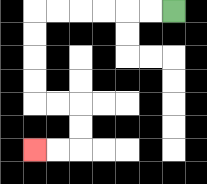{'start': '[7, 0]', 'end': '[1, 6]', 'path_directions': 'L,L,L,L,L,L,D,D,D,D,R,R,D,D,L,L', 'path_coordinates': '[[7, 0], [6, 0], [5, 0], [4, 0], [3, 0], [2, 0], [1, 0], [1, 1], [1, 2], [1, 3], [1, 4], [2, 4], [3, 4], [3, 5], [3, 6], [2, 6], [1, 6]]'}